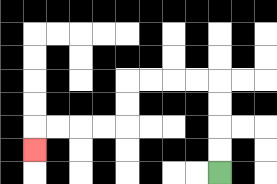{'start': '[9, 7]', 'end': '[1, 6]', 'path_directions': 'U,U,U,U,L,L,L,L,D,D,L,L,L,L,D', 'path_coordinates': '[[9, 7], [9, 6], [9, 5], [9, 4], [9, 3], [8, 3], [7, 3], [6, 3], [5, 3], [5, 4], [5, 5], [4, 5], [3, 5], [2, 5], [1, 5], [1, 6]]'}